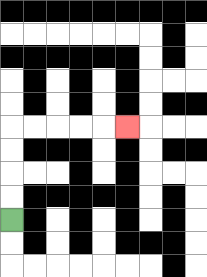{'start': '[0, 9]', 'end': '[5, 5]', 'path_directions': 'U,U,U,U,R,R,R,R,R', 'path_coordinates': '[[0, 9], [0, 8], [0, 7], [0, 6], [0, 5], [1, 5], [2, 5], [3, 5], [4, 5], [5, 5]]'}